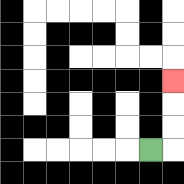{'start': '[6, 6]', 'end': '[7, 3]', 'path_directions': 'R,U,U,U', 'path_coordinates': '[[6, 6], [7, 6], [7, 5], [7, 4], [7, 3]]'}